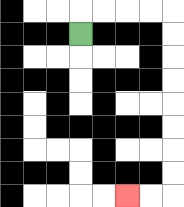{'start': '[3, 1]', 'end': '[5, 8]', 'path_directions': 'U,R,R,R,R,D,D,D,D,D,D,D,D,L,L', 'path_coordinates': '[[3, 1], [3, 0], [4, 0], [5, 0], [6, 0], [7, 0], [7, 1], [7, 2], [7, 3], [7, 4], [7, 5], [7, 6], [7, 7], [7, 8], [6, 8], [5, 8]]'}